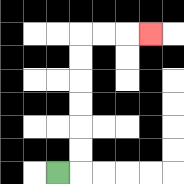{'start': '[2, 7]', 'end': '[6, 1]', 'path_directions': 'R,U,U,U,U,U,U,R,R,R', 'path_coordinates': '[[2, 7], [3, 7], [3, 6], [3, 5], [3, 4], [3, 3], [3, 2], [3, 1], [4, 1], [5, 1], [6, 1]]'}